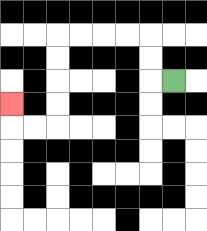{'start': '[7, 3]', 'end': '[0, 4]', 'path_directions': 'L,U,U,L,L,L,L,D,D,D,D,L,L,U', 'path_coordinates': '[[7, 3], [6, 3], [6, 2], [6, 1], [5, 1], [4, 1], [3, 1], [2, 1], [2, 2], [2, 3], [2, 4], [2, 5], [1, 5], [0, 5], [0, 4]]'}